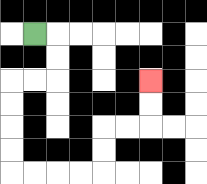{'start': '[1, 1]', 'end': '[6, 3]', 'path_directions': 'R,D,D,L,L,D,D,D,D,R,R,R,R,U,U,R,R,U,U', 'path_coordinates': '[[1, 1], [2, 1], [2, 2], [2, 3], [1, 3], [0, 3], [0, 4], [0, 5], [0, 6], [0, 7], [1, 7], [2, 7], [3, 7], [4, 7], [4, 6], [4, 5], [5, 5], [6, 5], [6, 4], [6, 3]]'}